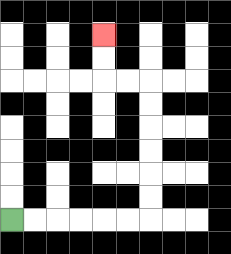{'start': '[0, 9]', 'end': '[4, 1]', 'path_directions': 'R,R,R,R,R,R,U,U,U,U,U,U,L,L,U,U', 'path_coordinates': '[[0, 9], [1, 9], [2, 9], [3, 9], [4, 9], [5, 9], [6, 9], [6, 8], [6, 7], [6, 6], [6, 5], [6, 4], [6, 3], [5, 3], [4, 3], [4, 2], [4, 1]]'}